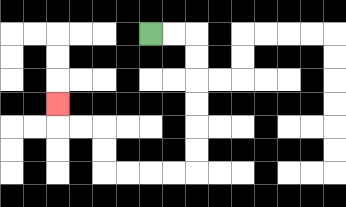{'start': '[6, 1]', 'end': '[2, 4]', 'path_directions': 'R,R,D,D,D,D,D,D,L,L,L,L,U,U,L,L,U', 'path_coordinates': '[[6, 1], [7, 1], [8, 1], [8, 2], [8, 3], [8, 4], [8, 5], [8, 6], [8, 7], [7, 7], [6, 7], [5, 7], [4, 7], [4, 6], [4, 5], [3, 5], [2, 5], [2, 4]]'}